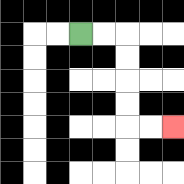{'start': '[3, 1]', 'end': '[7, 5]', 'path_directions': 'R,R,D,D,D,D,R,R', 'path_coordinates': '[[3, 1], [4, 1], [5, 1], [5, 2], [5, 3], [5, 4], [5, 5], [6, 5], [7, 5]]'}